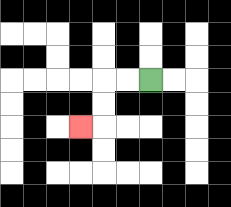{'start': '[6, 3]', 'end': '[3, 5]', 'path_directions': 'L,L,D,D,L', 'path_coordinates': '[[6, 3], [5, 3], [4, 3], [4, 4], [4, 5], [3, 5]]'}